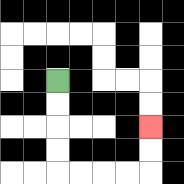{'start': '[2, 3]', 'end': '[6, 5]', 'path_directions': 'D,D,D,D,R,R,R,R,U,U', 'path_coordinates': '[[2, 3], [2, 4], [2, 5], [2, 6], [2, 7], [3, 7], [4, 7], [5, 7], [6, 7], [6, 6], [6, 5]]'}